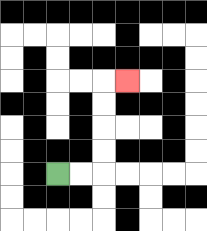{'start': '[2, 7]', 'end': '[5, 3]', 'path_directions': 'R,R,U,U,U,U,R', 'path_coordinates': '[[2, 7], [3, 7], [4, 7], [4, 6], [4, 5], [4, 4], [4, 3], [5, 3]]'}